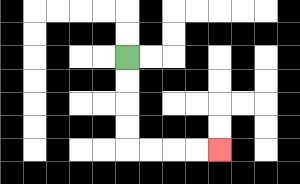{'start': '[5, 2]', 'end': '[9, 6]', 'path_directions': 'D,D,D,D,R,R,R,R', 'path_coordinates': '[[5, 2], [5, 3], [5, 4], [5, 5], [5, 6], [6, 6], [7, 6], [8, 6], [9, 6]]'}